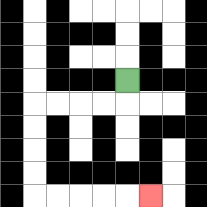{'start': '[5, 3]', 'end': '[6, 8]', 'path_directions': 'D,L,L,L,L,D,D,D,D,R,R,R,R,R', 'path_coordinates': '[[5, 3], [5, 4], [4, 4], [3, 4], [2, 4], [1, 4], [1, 5], [1, 6], [1, 7], [1, 8], [2, 8], [3, 8], [4, 8], [5, 8], [6, 8]]'}